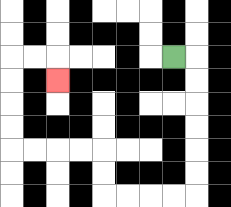{'start': '[7, 2]', 'end': '[2, 3]', 'path_directions': 'R,D,D,D,D,D,D,L,L,L,L,U,U,L,L,L,L,U,U,U,U,R,R,D', 'path_coordinates': '[[7, 2], [8, 2], [8, 3], [8, 4], [8, 5], [8, 6], [8, 7], [8, 8], [7, 8], [6, 8], [5, 8], [4, 8], [4, 7], [4, 6], [3, 6], [2, 6], [1, 6], [0, 6], [0, 5], [0, 4], [0, 3], [0, 2], [1, 2], [2, 2], [2, 3]]'}